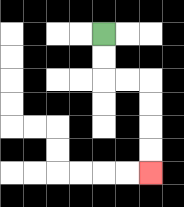{'start': '[4, 1]', 'end': '[6, 7]', 'path_directions': 'D,D,R,R,D,D,D,D', 'path_coordinates': '[[4, 1], [4, 2], [4, 3], [5, 3], [6, 3], [6, 4], [6, 5], [6, 6], [6, 7]]'}